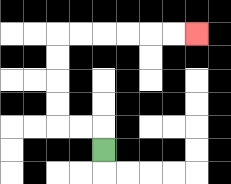{'start': '[4, 6]', 'end': '[8, 1]', 'path_directions': 'U,L,L,U,U,U,U,R,R,R,R,R,R', 'path_coordinates': '[[4, 6], [4, 5], [3, 5], [2, 5], [2, 4], [2, 3], [2, 2], [2, 1], [3, 1], [4, 1], [5, 1], [6, 1], [7, 1], [8, 1]]'}